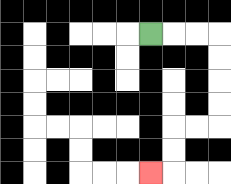{'start': '[6, 1]', 'end': '[6, 7]', 'path_directions': 'R,R,R,D,D,D,D,L,L,D,D,L', 'path_coordinates': '[[6, 1], [7, 1], [8, 1], [9, 1], [9, 2], [9, 3], [9, 4], [9, 5], [8, 5], [7, 5], [7, 6], [7, 7], [6, 7]]'}